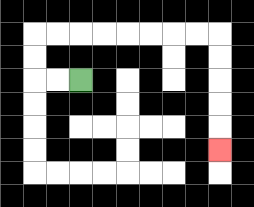{'start': '[3, 3]', 'end': '[9, 6]', 'path_directions': 'L,L,U,U,R,R,R,R,R,R,R,R,D,D,D,D,D', 'path_coordinates': '[[3, 3], [2, 3], [1, 3], [1, 2], [1, 1], [2, 1], [3, 1], [4, 1], [5, 1], [6, 1], [7, 1], [8, 1], [9, 1], [9, 2], [9, 3], [9, 4], [9, 5], [9, 6]]'}